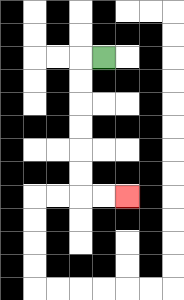{'start': '[4, 2]', 'end': '[5, 8]', 'path_directions': 'L,D,D,D,D,D,D,R,R', 'path_coordinates': '[[4, 2], [3, 2], [3, 3], [3, 4], [3, 5], [3, 6], [3, 7], [3, 8], [4, 8], [5, 8]]'}